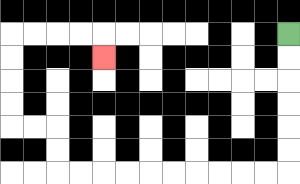{'start': '[12, 1]', 'end': '[4, 2]', 'path_directions': 'D,D,D,D,D,D,L,L,L,L,L,L,L,L,L,L,U,U,L,L,U,U,U,U,R,R,R,R,D', 'path_coordinates': '[[12, 1], [12, 2], [12, 3], [12, 4], [12, 5], [12, 6], [12, 7], [11, 7], [10, 7], [9, 7], [8, 7], [7, 7], [6, 7], [5, 7], [4, 7], [3, 7], [2, 7], [2, 6], [2, 5], [1, 5], [0, 5], [0, 4], [0, 3], [0, 2], [0, 1], [1, 1], [2, 1], [3, 1], [4, 1], [4, 2]]'}